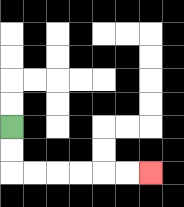{'start': '[0, 5]', 'end': '[6, 7]', 'path_directions': 'D,D,R,R,R,R,R,R', 'path_coordinates': '[[0, 5], [0, 6], [0, 7], [1, 7], [2, 7], [3, 7], [4, 7], [5, 7], [6, 7]]'}